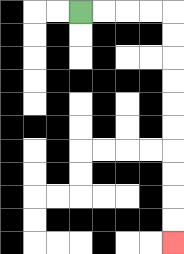{'start': '[3, 0]', 'end': '[7, 10]', 'path_directions': 'R,R,R,R,D,D,D,D,D,D,D,D,D,D', 'path_coordinates': '[[3, 0], [4, 0], [5, 0], [6, 0], [7, 0], [7, 1], [7, 2], [7, 3], [7, 4], [7, 5], [7, 6], [7, 7], [7, 8], [7, 9], [7, 10]]'}